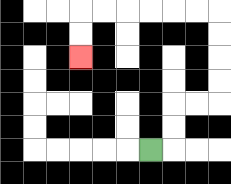{'start': '[6, 6]', 'end': '[3, 2]', 'path_directions': 'R,U,U,R,R,U,U,U,U,L,L,L,L,L,L,D,D', 'path_coordinates': '[[6, 6], [7, 6], [7, 5], [7, 4], [8, 4], [9, 4], [9, 3], [9, 2], [9, 1], [9, 0], [8, 0], [7, 0], [6, 0], [5, 0], [4, 0], [3, 0], [3, 1], [3, 2]]'}